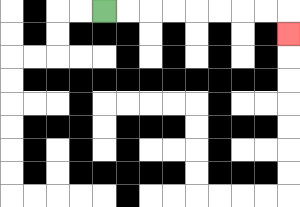{'start': '[4, 0]', 'end': '[12, 1]', 'path_directions': 'R,R,R,R,R,R,R,R,D', 'path_coordinates': '[[4, 0], [5, 0], [6, 0], [7, 0], [8, 0], [9, 0], [10, 0], [11, 0], [12, 0], [12, 1]]'}